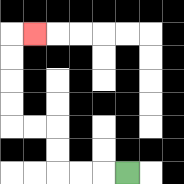{'start': '[5, 7]', 'end': '[1, 1]', 'path_directions': 'L,L,L,U,U,L,L,U,U,U,U,R', 'path_coordinates': '[[5, 7], [4, 7], [3, 7], [2, 7], [2, 6], [2, 5], [1, 5], [0, 5], [0, 4], [0, 3], [0, 2], [0, 1], [1, 1]]'}